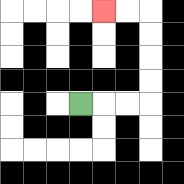{'start': '[3, 4]', 'end': '[4, 0]', 'path_directions': 'R,R,R,U,U,U,U,L,L', 'path_coordinates': '[[3, 4], [4, 4], [5, 4], [6, 4], [6, 3], [6, 2], [6, 1], [6, 0], [5, 0], [4, 0]]'}